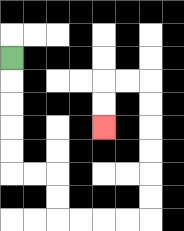{'start': '[0, 2]', 'end': '[4, 5]', 'path_directions': 'D,D,D,D,D,R,R,D,D,R,R,R,R,U,U,U,U,U,U,L,L,D,D', 'path_coordinates': '[[0, 2], [0, 3], [0, 4], [0, 5], [0, 6], [0, 7], [1, 7], [2, 7], [2, 8], [2, 9], [3, 9], [4, 9], [5, 9], [6, 9], [6, 8], [6, 7], [6, 6], [6, 5], [6, 4], [6, 3], [5, 3], [4, 3], [4, 4], [4, 5]]'}